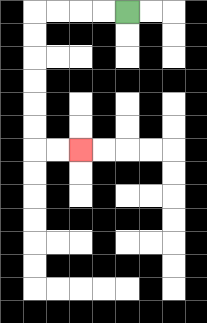{'start': '[5, 0]', 'end': '[3, 6]', 'path_directions': 'L,L,L,L,D,D,D,D,D,D,R,R', 'path_coordinates': '[[5, 0], [4, 0], [3, 0], [2, 0], [1, 0], [1, 1], [1, 2], [1, 3], [1, 4], [1, 5], [1, 6], [2, 6], [3, 6]]'}